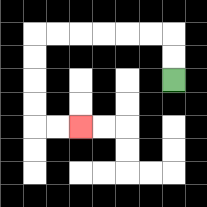{'start': '[7, 3]', 'end': '[3, 5]', 'path_directions': 'U,U,L,L,L,L,L,L,D,D,D,D,R,R', 'path_coordinates': '[[7, 3], [7, 2], [7, 1], [6, 1], [5, 1], [4, 1], [3, 1], [2, 1], [1, 1], [1, 2], [1, 3], [1, 4], [1, 5], [2, 5], [3, 5]]'}